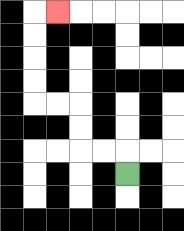{'start': '[5, 7]', 'end': '[2, 0]', 'path_directions': 'U,L,L,U,U,L,L,U,U,U,U,R', 'path_coordinates': '[[5, 7], [5, 6], [4, 6], [3, 6], [3, 5], [3, 4], [2, 4], [1, 4], [1, 3], [1, 2], [1, 1], [1, 0], [2, 0]]'}